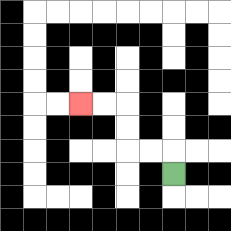{'start': '[7, 7]', 'end': '[3, 4]', 'path_directions': 'U,L,L,U,U,L,L', 'path_coordinates': '[[7, 7], [7, 6], [6, 6], [5, 6], [5, 5], [5, 4], [4, 4], [3, 4]]'}